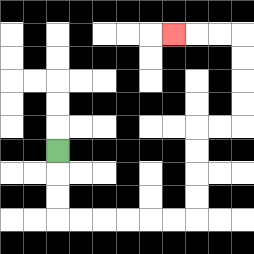{'start': '[2, 6]', 'end': '[7, 1]', 'path_directions': 'D,D,D,R,R,R,R,R,R,U,U,U,U,R,R,U,U,U,U,L,L,L', 'path_coordinates': '[[2, 6], [2, 7], [2, 8], [2, 9], [3, 9], [4, 9], [5, 9], [6, 9], [7, 9], [8, 9], [8, 8], [8, 7], [8, 6], [8, 5], [9, 5], [10, 5], [10, 4], [10, 3], [10, 2], [10, 1], [9, 1], [8, 1], [7, 1]]'}